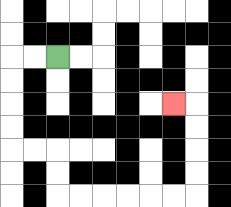{'start': '[2, 2]', 'end': '[7, 4]', 'path_directions': 'L,L,D,D,D,D,R,R,D,D,R,R,R,R,R,R,U,U,U,U,L', 'path_coordinates': '[[2, 2], [1, 2], [0, 2], [0, 3], [0, 4], [0, 5], [0, 6], [1, 6], [2, 6], [2, 7], [2, 8], [3, 8], [4, 8], [5, 8], [6, 8], [7, 8], [8, 8], [8, 7], [8, 6], [8, 5], [8, 4], [7, 4]]'}